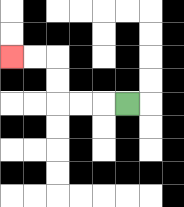{'start': '[5, 4]', 'end': '[0, 2]', 'path_directions': 'L,L,L,U,U,L,L', 'path_coordinates': '[[5, 4], [4, 4], [3, 4], [2, 4], [2, 3], [2, 2], [1, 2], [0, 2]]'}